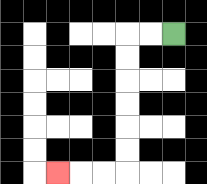{'start': '[7, 1]', 'end': '[2, 7]', 'path_directions': 'L,L,D,D,D,D,D,D,L,L,L', 'path_coordinates': '[[7, 1], [6, 1], [5, 1], [5, 2], [5, 3], [5, 4], [5, 5], [5, 6], [5, 7], [4, 7], [3, 7], [2, 7]]'}